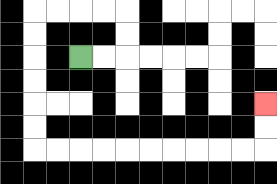{'start': '[3, 2]', 'end': '[11, 4]', 'path_directions': 'R,R,U,U,L,L,L,L,D,D,D,D,D,D,R,R,R,R,R,R,R,R,R,R,U,U', 'path_coordinates': '[[3, 2], [4, 2], [5, 2], [5, 1], [5, 0], [4, 0], [3, 0], [2, 0], [1, 0], [1, 1], [1, 2], [1, 3], [1, 4], [1, 5], [1, 6], [2, 6], [3, 6], [4, 6], [5, 6], [6, 6], [7, 6], [8, 6], [9, 6], [10, 6], [11, 6], [11, 5], [11, 4]]'}